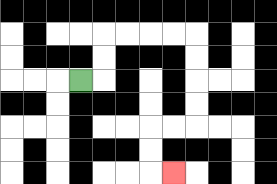{'start': '[3, 3]', 'end': '[7, 7]', 'path_directions': 'R,U,U,R,R,R,R,D,D,D,D,L,L,D,D,R', 'path_coordinates': '[[3, 3], [4, 3], [4, 2], [4, 1], [5, 1], [6, 1], [7, 1], [8, 1], [8, 2], [8, 3], [8, 4], [8, 5], [7, 5], [6, 5], [6, 6], [6, 7], [7, 7]]'}